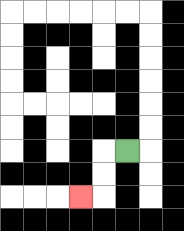{'start': '[5, 6]', 'end': '[3, 8]', 'path_directions': 'L,D,D,L', 'path_coordinates': '[[5, 6], [4, 6], [4, 7], [4, 8], [3, 8]]'}